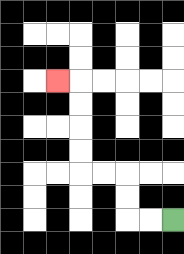{'start': '[7, 9]', 'end': '[2, 3]', 'path_directions': 'L,L,U,U,L,L,U,U,U,U,L', 'path_coordinates': '[[7, 9], [6, 9], [5, 9], [5, 8], [5, 7], [4, 7], [3, 7], [3, 6], [3, 5], [3, 4], [3, 3], [2, 3]]'}